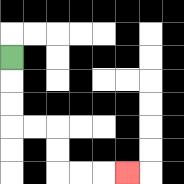{'start': '[0, 2]', 'end': '[5, 7]', 'path_directions': 'D,D,D,R,R,D,D,R,R,R', 'path_coordinates': '[[0, 2], [0, 3], [0, 4], [0, 5], [1, 5], [2, 5], [2, 6], [2, 7], [3, 7], [4, 7], [5, 7]]'}